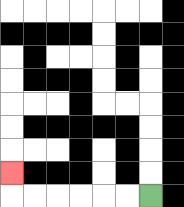{'start': '[6, 8]', 'end': '[0, 7]', 'path_directions': 'L,L,L,L,L,L,U', 'path_coordinates': '[[6, 8], [5, 8], [4, 8], [3, 8], [2, 8], [1, 8], [0, 8], [0, 7]]'}